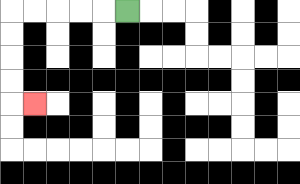{'start': '[5, 0]', 'end': '[1, 4]', 'path_directions': 'L,L,L,L,L,D,D,D,D,R', 'path_coordinates': '[[5, 0], [4, 0], [3, 0], [2, 0], [1, 0], [0, 0], [0, 1], [0, 2], [0, 3], [0, 4], [1, 4]]'}